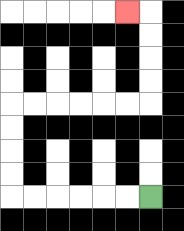{'start': '[6, 8]', 'end': '[5, 0]', 'path_directions': 'L,L,L,L,L,L,U,U,U,U,R,R,R,R,R,R,U,U,U,U,L', 'path_coordinates': '[[6, 8], [5, 8], [4, 8], [3, 8], [2, 8], [1, 8], [0, 8], [0, 7], [0, 6], [0, 5], [0, 4], [1, 4], [2, 4], [3, 4], [4, 4], [5, 4], [6, 4], [6, 3], [6, 2], [6, 1], [6, 0], [5, 0]]'}